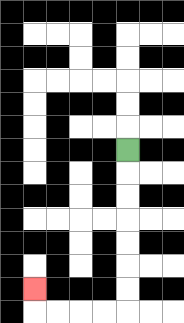{'start': '[5, 6]', 'end': '[1, 12]', 'path_directions': 'D,D,D,D,D,D,D,L,L,L,L,U', 'path_coordinates': '[[5, 6], [5, 7], [5, 8], [5, 9], [5, 10], [5, 11], [5, 12], [5, 13], [4, 13], [3, 13], [2, 13], [1, 13], [1, 12]]'}